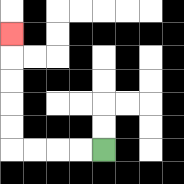{'start': '[4, 6]', 'end': '[0, 1]', 'path_directions': 'L,L,L,L,U,U,U,U,U', 'path_coordinates': '[[4, 6], [3, 6], [2, 6], [1, 6], [0, 6], [0, 5], [0, 4], [0, 3], [0, 2], [0, 1]]'}